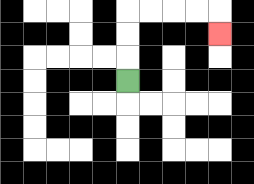{'start': '[5, 3]', 'end': '[9, 1]', 'path_directions': 'U,U,U,R,R,R,R,D', 'path_coordinates': '[[5, 3], [5, 2], [5, 1], [5, 0], [6, 0], [7, 0], [8, 0], [9, 0], [9, 1]]'}